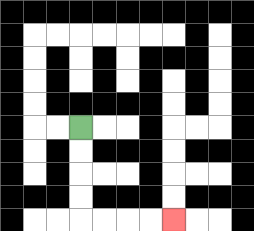{'start': '[3, 5]', 'end': '[7, 9]', 'path_directions': 'D,D,D,D,R,R,R,R', 'path_coordinates': '[[3, 5], [3, 6], [3, 7], [3, 8], [3, 9], [4, 9], [5, 9], [6, 9], [7, 9]]'}